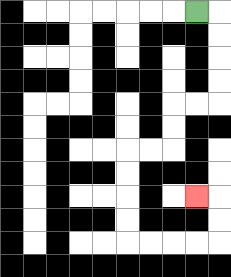{'start': '[8, 0]', 'end': '[8, 8]', 'path_directions': 'R,D,D,D,D,L,L,D,D,L,L,D,D,D,D,R,R,R,R,U,U,L', 'path_coordinates': '[[8, 0], [9, 0], [9, 1], [9, 2], [9, 3], [9, 4], [8, 4], [7, 4], [7, 5], [7, 6], [6, 6], [5, 6], [5, 7], [5, 8], [5, 9], [5, 10], [6, 10], [7, 10], [8, 10], [9, 10], [9, 9], [9, 8], [8, 8]]'}